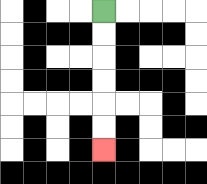{'start': '[4, 0]', 'end': '[4, 6]', 'path_directions': 'D,D,D,D,D,D', 'path_coordinates': '[[4, 0], [4, 1], [4, 2], [4, 3], [4, 4], [4, 5], [4, 6]]'}